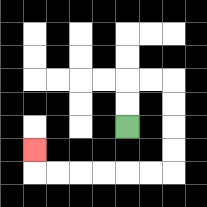{'start': '[5, 5]', 'end': '[1, 6]', 'path_directions': 'U,U,R,R,D,D,D,D,L,L,L,L,L,L,U', 'path_coordinates': '[[5, 5], [5, 4], [5, 3], [6, 3], [7, 3], [7, 4], [7, 5], [7, 6], [7, 7], [6, 7], [5, 7], [4, 7], [3, 7], [2, 7], [1, 7], [1, 6]]'}